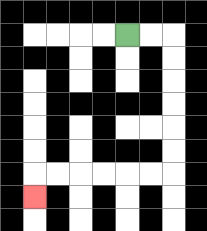{'start': '[5, 1]', 'end': '[1, 8]', 'path_directions': 'R,R,D,D,D,D,D,D,L,L,L,L,L,L,D', 'path_coordinates': '[[5, 1], [6, 1], [7, 1], [7, 2], [7, 3], [7, 4], [7, 5], [7, 6], [7, 7], [6, 7], [5, 7], [4, 7], [3, 7], [2, 7], [1, 7], [1, 8]]'}